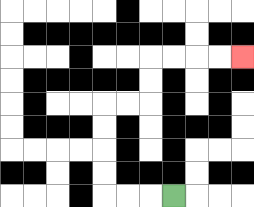{'start': '[7, 8]', 'end': '[10, 2]', 'path_directions': 'L,L,L,U,U,U,U,R,R,U,U,R,R,R,R', 'path_coordinates': '[[7, 8], [6, 8], [5, 8], [4, 8], [4, 7], [4, 6], [4, 5], [4, 4], [5, 4], [6, 4], [6, 3], [6, 2], [7, 2], [8, 2], [9, 2], [10, 2]]'}